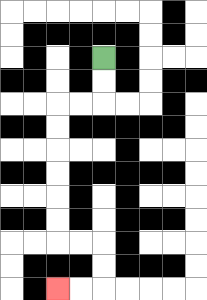{'start': '[4, 2]', 'end': '[2, 12]', 'path_directions': 'D,D,L,L,D,D,D,D,D,D,R,R,D,D,L,L', 'path_coordinates': '[[4, 2], [4, 3], [4, 4], [3, 4], [2, 4], [2, 5], [2, 6], [2, 7], [2, 8], [2, 9], [2, 10], [3, 10], [4, 10], [4, 11], [4, 12], [3, 12], [2, 12]]'}